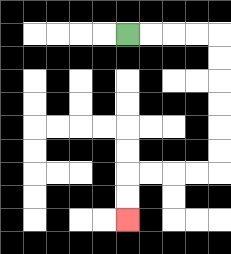{'start': '[5, 1]', 'end': '[5, 9]', 'path_directions': 'R,R,R,R,D,D,D,D,D,D,L,L,L,L,D,D', 'path_coordinates': '[[5, 1], [6, 1], [7, 1], [8, 1], [9, 1], [9, 2], [9, 3], [9, 4], [9, 5], [9, 6], [9, 7], [8, 7], [7, 7], [6, 7], [5, 7], [5, 8], [5, 9]]'}